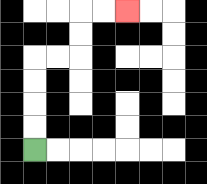{'start': '[1, 6]', 'end': '[5, 0]', 'path_directions': 'U,U,U,U,R,R,U,U,R,R', 'path_coordinates': '[[1, 6], [1, 5], [1, 4], [1, 3], [1, 2], [2, 2], [3, 2], [3, 1], [3, 0], [4, 0], [5, 0]]'}